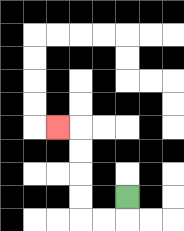{'start': '[5, 8]', 'end': '[2, 5]', 'path_directions': 'D,L,L,U,U,U,U,L', 'path_coordinates': '[[5, 8], [5, 9], [4, 9], [3, 9], [3, 8], [3, 7], [3, 6], [3, 5], [2, 5]]'}